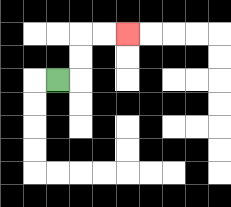{'start': '[2, 3]', 'end': '[5, 1]', 'path_directions': 'R,U,U,R,R', 'path_coordinates': '[[2, 3], [3, 3], [3, 2], [3, 1], [4, 1], [5, 1]]'}